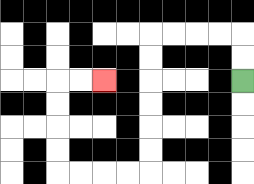{'start': '[10, 3]', 'end': '[4, 3]', 'path_directions': 'U,U,L,L,L,L,D,D,D,D,D,D,L,L,L,L,U,U,U,U,R,R', 'path_coordinates': '[[10, 3], [10, 2], [10, 1], [9, 1], [8, 1], [7, 1], [6, 1], [6, 2], [6, 3], [6, 4], [6, 5], [6, 6], [6, 7], [5, 7], [4, 7], [3, 7], [2, 7], [2, 6], [2, 5], [2, 4], [2, 3], [3, 3], [4, 3]]'}